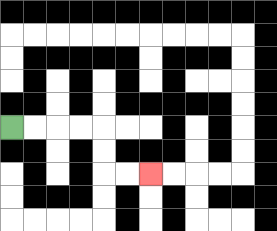{'start': '[0, 5]', 'end': '[6, 7]', 'path_directions': 'R,R,R,R,D,D,R,R', 'path_coordinates': '[[0, 5], [1, 5], [2, 5], [3, 5], [4, 5], [4, 6], [4, 7], [5, 7], [6, 7]]'}